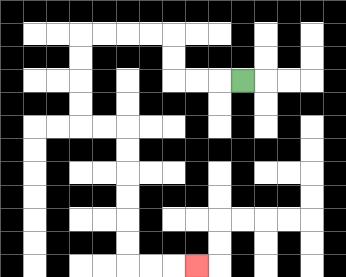{'start': '[10, 3]', 'end': '[8, 11]', 'path_directions': 'L,L,L,U,U,L,L,L,L,D,D,D,D,R,R,D,D,D,D,D,D,R,R,R', 'path_coordinates': '[[10, 3], [9, 3], [8, 3], [7, 3], [7, 2], [7, 1], [6, 1], [5, 1], [4, 1], [3, 1], [3, 2], [3, 3], [3, 4], [3, 5], [4, 5], [5, 5], [5, 6], [5, 7], [5, 8], [5, 9], [5, 10], [5, 11], [6, 11], [7, 11], [8, 11]]'}